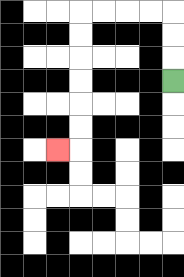{'start': '[7, 3]', 'end': '[2, 6]', 'path_directions': 'U,U,U,L,L,L,L,D,D,D,D,D,D,L', 'path_coordinates': '[[7, 3], [7, 2], [7, 1], [7, 0], [6, 0], [5, 0], [4, 0], [3, 0], [3, 1], [3, 2], [3, 3], [3, 4], [3, 5], [3, 6], [2, 6]]'}